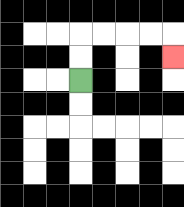{'start': '[3, 3]', 'end': '[7, 2]', 'path_directions': 'U,U,R,R,R,R,D', 'path_coordinates': '[[3, 3], [3, 2], [3, 1], [4, 1], [5, 1], [6, 1], [7, 1], [7, 2]]'}